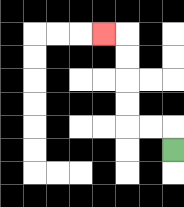{'start': '[7, 6]', 'end': '[4, 1]', 'path_directions': 'U,L,L,U,U,U,U,L', 'path_coordinates': '[[7, 6], [7, 5], [6, 5], [5, 5], [5, 4], [5, 3], [5, 2], [5, 1], [4, 1]]'}